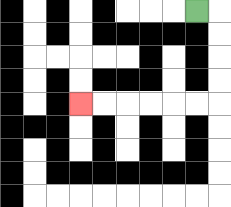{'start': '[8, 0]', 'end': '[3, 4]', 'path_directions': 'R,D,D,D,D,L,L,L,L,L,L', 'path_coordinates': '[[8, 0], [9, 0], [9, 1], [9, 2], [9, 3], [9, 4], [8, 4], [7, 4], [6, 4], [5, 4], [4, 4], [3, 4]]'}